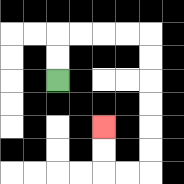{'start': '[2, 3]', 'end': '[4, 5]', 'path_directions': 'U,U,R,R,R,R,D,D,D,D,D,D,L,L,U,U', 'path_coordinates': '[[2, 3], [2, 2], [2, 1], [3, 1], [4, 1], [5, 1], [6, 1], [6, 2], [6, 3], [6, 4], [6, 5], [6, 6], [6, 7], [5, 7], [4, 7], [4, 6], [4, 5]]'}